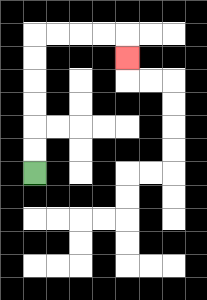{'start': '[1, 7]', 'end': '[5, 2]', 'path_directions': 'U,U,U,U,U,U,R,R,R,R,D', 'path_coordinates': '[[1, 7], [1, 6], [1, 5], [1, 4], [1, 3], [1, 2], [1, 1], [2, 1], [3, 1], [4, 1], [5, 1], [5, 2]]'}